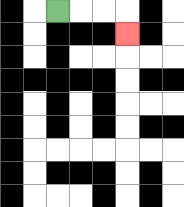{'start': '[2, 0]', 'end': '[5, 1]', 'path_directions': 'R,R,R,D', 'path_coordinates': '[[2, 0], [3, 0], [4, 0], [5, 0], [5, 1]]'}